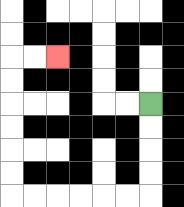{'start': '[6, 4]', 'end': '[2, 2]', 'path_directions': 'D,D,D,D,L,L,L,L,L,L,U,U,U,U,U,U,R,R', 'path_coordinates': '[[6, 4], [6, 5], [6, 6], [6, 7], [6, 8], [5, 8], [4, 8], [3, 8], [2, 8], [1, 8], [0, 8], [0, 7], [0, 6], [0, 5], [0, 4], [0, 3], [0, 2], [1, 2], [2, 2]]'}